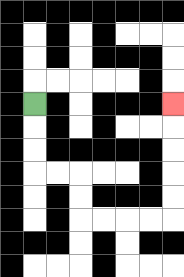{'start': '[1, 4]', 'end': '[7, 4]', 'path_directions': 'D,D,D,R,R,D,D,R,R,R,R,U,U,U,U,U', 'path_coordinates': '[[1, 4], [1, 5], [1, 6], [1, 7], [2, 7], [3, 7], [3, 8], [3, 9], [4, 9], [5, 9], [6, 9], [7, 9], [7, 8], [7, 7], [7, 6], [7, 5], [7, 4]]'}